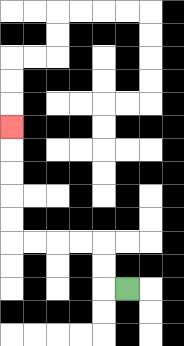{'start': '[5, 12]', 'end': '[0, 5]', 'path_directions': 'L,U,U,L,L,L,L,U,U,U,U,U', 'path_coordinates': '[[5, 12], [4, 12], [4, 11], [4, 10], [3, 10], [2, 10], [1, 10], [0, 10], [0, 9], [0, 8], [0, 7], [0, 6], [0, 5]]'}